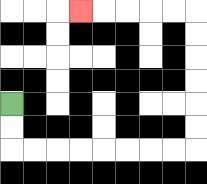{'start': '[0, 4]', 'end': '[3, 0]', 'path_directions': 'D,D,R,R,R,R,R,R,R,R,U,U,U,U,U,U,L,L,L,L,L', 'path_coordinates': '[[0, 4], [0, 5], [0, 6], [1, 6], [2, 6], [3, 6], [4, 6], [5, 6], [6, 6], [7, 6], [8, 6], [8, 5], [8, 4], [8, 3], [8, 2], [8, 1], [8, 0], [7, 0], [6, 0], [5, 0], [4, 0], [3, 0]]'}